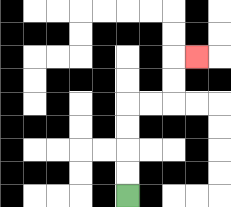{'start': '[5, 8]', 'end': '[8, 2]', 'path_directions': 'U,U,U,U,R,R,U,U,R', 'path_coordinates': '[[5, 8], [5, 7], [5, 6], [5, 5], [5, 4], [6, 4], [7, 4], [7, 3], [7, 2], [8, 2]]'}